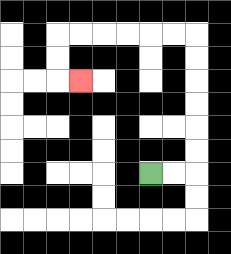{'start': '[6, 7]', 'end': '[3, 3]', 'path_directions': 'R,R,U,U,U,U,U,U,L,L,L,L,L,L,D,D,R', 'path_coordinates': '[[6, 7], [7, 7], [8, 7], [8, 6], [8, 5], [8, 4], [8, 3], [8, 2], [8, 1], [7, 1], [6, 1], [5, 1], [4, 1], [3, 1], [2, 1], [2, 2], [2, 3], [3, 3]]'}